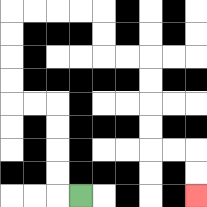{'start': '[3, 8]', 'end': '[8, 8]', 'path_directions': 'L,U,U,U,U,L,L,U,U,U,U,R,R,R,R,D,D,R,R,D,D,D,D,R,R,D,D', 'path_coordinates': '[[3, 8], [2, 8], [2, 7], [2, 6], [2, 5], [2, 4], [1, 4], [0, 4], [0, 3], [0, 2], [0, 1], [0, 0], [1, 0], [2, 0], [3, 0], [4, 0], [4, 1], [4, 2], [5, 2], [6, 2], [6, 3], [6, 4], [6, 5], [6, 6], [7, 6], [8, 6], [8, 7], [8, 8]]'}